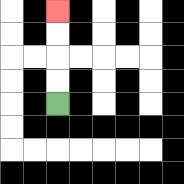{'start': '[2, 4]', 'end': '[2, 0]', 'path_directions': 'U,U,U,U', 'path_coordinates': '[[2, 4], [2, 3], [2, 2], [2, 1], [2, 0]]'}